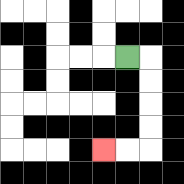{'start': '[5, 2]', 'end': '[4, 6]', 'path_directions': 'R,D,D,D,D,L,L', 'path_coordinates': '[[5, 2], [6, 2], [6, 3], [6, 4], [6, 5], [6, 6], [5, 6], [4, 6]]'}